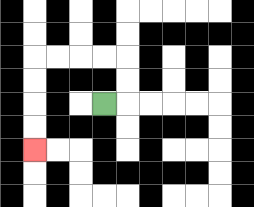{'start': '[4, 4]', 'end': '[1, 6]', 'path_directions': 'R,U,U,L,L,L,L,D,D,D,D', 'path_coordinates': '[[4, 4], [5, 4], [5, 3], [5, 2], [4, 2], [3, 2], [2, 2], [1, 2], [1, 3], [1, 4], [1, 5], [1, 6]]'}